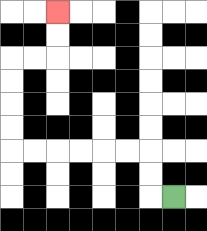{'start': '[7, 8]', 'end': '[2, 0]', 'path_directions': 'L,U,U,L,L,L,L,L,L,U,U,U,U,R,R,U,U', 'path_coordinates': '[[7, 8], [6, 8], [6, 7], [6, 6], [5, 6], [4, 6], [3, 6], [2, 6], [1, 6], [0, 6], [0, 5], [0, 4], [0, 3], [0, 2], [1, 2], [2, 2], [2, 1], [2, 0]]'}